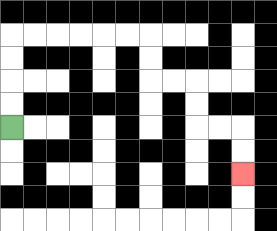{'start': '[0, 5]', 'end': '[10, 7]', 'path_directions': 'U,U,U,U,R,R,R,R,R,R,D,D,R,R,D,D,R,R,D,D', 'path_coordinates': '[[0, 5], [0, 4], [0, 3], [0, 2], [0, 1], [1, 1], [2, 1], [3, 1], [4, 1], [5, 1], [6, 1], [6, 2], [6, 3], [7, 3], [8, 3], [8, 4], [8, 5], [9, 5], [10, 5], [10, 6], [10, 7]]'}